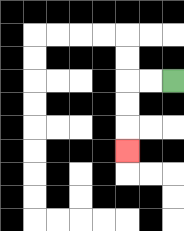{'start': '[7, 3]', 'end': '[5, 6]', 'path_directions': 'L,L,D,D,D', 'path_coordinates': '[[7, 3], [6, 3], [5, 3], [5, 4], [5, 5], [5, 6]]'}